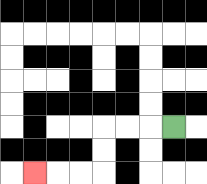{'start': '[7, 5]', 'end': '[1, 7]', 'path_directions': 'L,L,L,D,D,L,L,L', 'path_coordinates': '[[7, 5], [6, 5], [5, 5], [4, 5], [4, 6], [4, 7], [3, 7], [2, 7], [1, 7]]'}